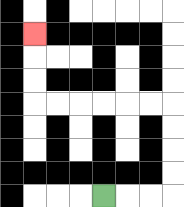{'start': '[4, 8]', 'end': '[1, 1]', 'path_directions': 'R,R,R,U,U,U,U,L,L,L,L,L,L,U,U,U', 'path_coordinates': '[[4, 8], [5, 8], [6, 8], [7, 8], [7, 7], [7, 6], [7, 5], [7, 4], [6, 4], [5, 4], [4, 4], [3, 4], [2, 4], [1, 4], [1, 3], [1, 2], [1, 1]]'}